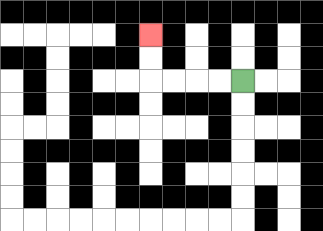{'start': '[10, 3]', 'end': '[6, 1]', 'path_directions': 'L,L,L,L,U,U', 'path_coordinates': '[[10, 3], [9, 3], [8, 3], [7, 3], [6, 3], [6, 2], [6, 1]]'}